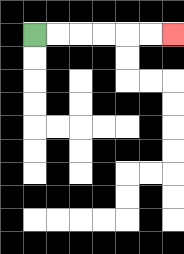{'start': '[1, 1]', 'end': '[7, 1]', 'path_directions': 'R,R,R,R,R,R', 'path_coordinates': '[[1, 1], [2, 1], [3, 1], [4, 1], [5, 1], [6, 1], [7, 1]]'}